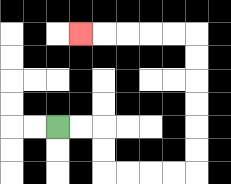{'start': '[2, 5]', 'end': '[3, 1]', 'path_directions': 'R,R,D,D,R,R,R,R,U,U,U,U,U,U,L,L,L,L,L', 'path_coordinates': '[[2, 5], [3, 5], [4, 5], [4, 6], [4, 7], [5, 7], [6, 7], [7, 7], [8, 7], [8, 6], [8, 5], [8, 4], [8, 3], [8, 2], [8, 1], [7, 1], [6, 1], [5, 1], [4, 1], [3, 1]]'}